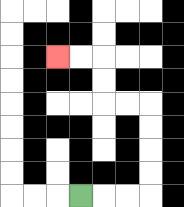{'start': '[3, 8]', 'end': '[2, 2]', 'path_directions': 'R,R,R,U,U,U,U,L,L,U,U,L,L', 'path_coordinates': '[[3, 8], [4, 8], [5, 8], [6, 8], [6, 7], [6, 6], [6, 5], [6, 4], [5, 4], [4, 4], [4, 3], [4, 2], [3, 2], [2, 2]]'}